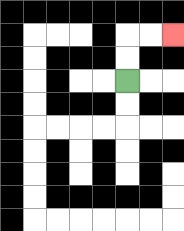{'start': '[5, 3]', 'end': '[7, 1]', 'path_directions': 'U,U,R,R', 'path_coordinates': '[[5, 3], [5, 2], [5, 1], [6, 1], [7, 1]]'}